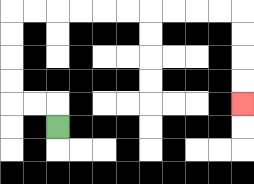{'start': '[2, 5]', 'end': '[10, 4]', 'path_directions': 'U,L,L,U,U,U,U,R,R,R,R,R,R,R,R,R,R,D,D,D,D', 'path_coordinates': '[[2, 5], [2, 4], [1, 4], [0, 4], [0, 3], [0, 2], [0, 1], [0, 0], [1, 0], [2, 0], [3, 0], [4, 0], [5, 0], [6, 0], [7, 0], [8, 0], [9, 0], [10, 0], [10, 1], [10, 2], [10, 3], [10, 4]]'}